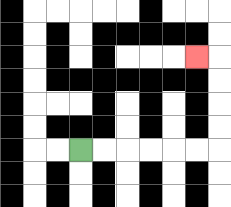{'start': '[3, 6]', 'end': '[8, 2]', 'path_directions': 'R,R,R,R,R,R,U,U,U,U,L', 'path_coordinates': '[[3, 6], [4, 6], [5, 6], [6, 6], [7, 6], [8, 6], [9, 6], [9, 5], [9, 4], [9, 3], [9, 2], [8, 2]]'}